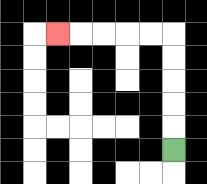{'start': '[7, 6]', 'end': '[2, 1]', 'path_directions': 'U,U,U,U,U,L,L,L,L,L', 'path_coordinates': '[[7, 6], [7, 5], [7, 4], [7, 3], [7, 2], [7, 1], [6, 1], [5, 1], [4, 1], [3, 1], [2, 1]]'}